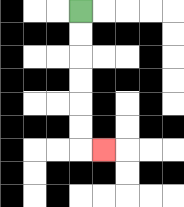{'start': '[3, 0]', 'end': '[4, 6]', 'path_directions': 'D,D,D,D,D,D,R', 'path_coordinates': '[[3, 0], [3, 1], [3, 2], [3, 3], [3, 4], [3, 5], [3, 6], [4, 6]]'}